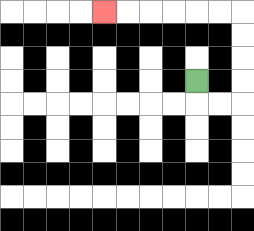{'start': '[8, 3]', 'end': '[4, 0]', 'path_directions': 'D,R,R,U,U,U,U,L,L,L,L,L,L', 'path_coordinates': '[[8, 3], [8, 4], [9, 4], [10, 4], [10, 3], [10, 2], [10, 1], [10, 0], [9, 0], [8, 0], [7, 0], [6, 0], [5, 0], [4, 0]]'}